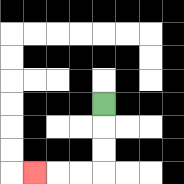{'start': '[4, 4]', 'end': '[1, 7]', 'path_directions': 'D,D,D,L,L,L', 'path_coordinates': '[[4, 4], [4, 5], [4, 6], [4, 7], [3, 7], [2, 7], [1, 7]]'}